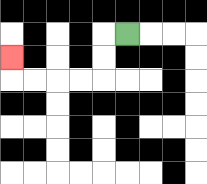{'start': '[5, 1]', 'end': '[0, 2]', 'path_directions': 'L,D,D,L,L,L,L,U', 'path_coordinates': '[[5, 1], [4, 1], [4, 2], [4, 3], [3, 3], [2, 3], [1, 3], [0, 3], [0, 2]]'}